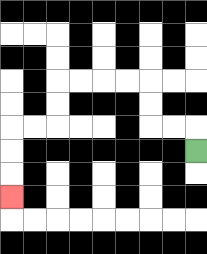{'start': '[8, 6]', 'end': '[0, 8]', 'path_directions': 'U,L,L,U,U,L,L,L,L,D,D,L,L,D,D,D', 'path_coordinates': '[[8, 6], [8, 5], [7, 5], [6, 5], [6, 4], [6, 3], [5, 3], [4, 3], [3, 3], [2, 3], [2, 4], [2, 5], [1, 5], [0, 5], [0, 6], [0, 7], [0, 8]]'}